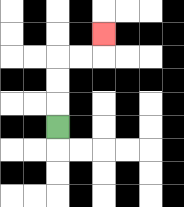{'start': '[2, 5]', 'end': '[4, 1]', 'path_directions': 'U,U,U,R,R,U', 'path_coordinates': '[[2, 5], [2, 4], [2, 3], [2, 2], [3, 2], [4, 2], [4, 1]]'}